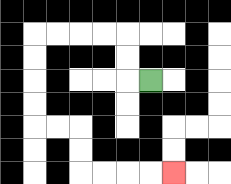{'start': '[6, 3]', 'end': '[7, 7]', 'path_directions': 'L,U,U,L,L,L,L,D,D,D,D,R,R,D,D,R,R,R,R', 'path_coordinates': '[[6, 3], [5, 3], [5, 2], [5, 1], [4, 1], [3, 1], [2, 1], [1, 1], [1, 2], [1, 3], [1, 4], [1, 5], [2, 5], [3, 5], [3, 6], [3, 7], [4, 7], [5, 7], [6, 7], [7, 7]]'}